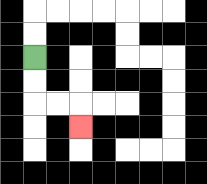{'start': '[1, 2]', 'end': '[3, 5]', 'path_directions': 'D,D,R,R,D', 'path_coordinates': '[[1, 2], [1, 3], [1, 4], [2, 4], [3, 4], [3, 5]]'}